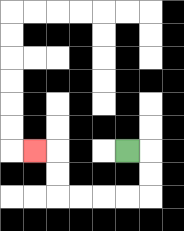{'start': '[5, 6]', 'end': '[1, 6]', 'path_directions': 'R,D,D,L,L,L,L,U,U,L', 'path_coordinates': '[[5, 6], [6, 6], [6, 7], [6, 8], [5, 8], [4, 8], [3, 8], [2, 8], [2, 7], [2, 6], [1, 6]]'}